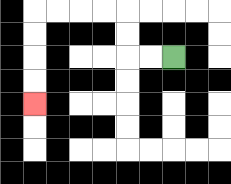{'start': '[7, 2]', 'end': '[1, 4]', 'path_directions': 'L,L,U,U,L,L,L,L,D,D,D,D', 'path_coordinates': '[[7, 2], [6, 2], [5, 2], [5, 1], [5, 0], [4, 0], [3, 0], [2, 0], [1, 0], [1, 1], [1, 2], [1, 3], [1, 4]]'}